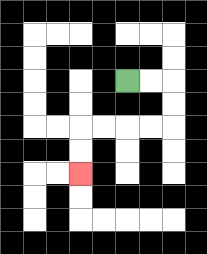{'start': '[5, 3]', 'end': '[3, 7]', 'path_directions': 'R,R,D,D,L,L,L,L,D,D', 'path_coordinates': '[[5, 3], [6, 3], [7, 3], [7, 4], [7, 5], [6, 5], [5, 5], [4, 5], [3, 5], [3, 6], [3, 7]]'}